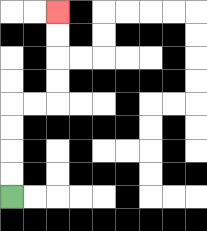{'start': '[0, 8]', 'end': '[2, 0]', 'path_directions': 'U,U,U,U,R,R,U,U,U,U', 'path_coordinates': '[[0, 8], [0, 7], [0, 6], [0, 5], [0, 4], [1, 4], [2, 4], [2, 3], [2, 2], [2, 1], [2, 0]]'}